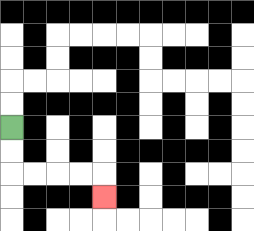{'start': '[0, 5]', 'end': '[4, 8]', 'path_directions': 'D,D,R,R,R,R,D', 'path_coordinates': '[[0, 5], [0, 6], [0, 7], [1, 7], [2, 7], [3, 7], [4, 7], [4, 8]]'}